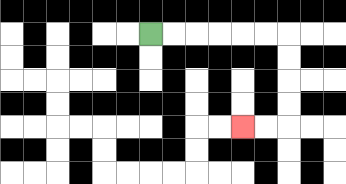{'start': '[6, 1]', 'end': '[10, 5]', 'path_directions': 'R,R,R,R,R,R,D,D,D,D,L,L', 'path_coordinates': '[[6, 1], [7, 1], [8, 1], [9, 1], [10, 1], [11, 1], [12, 1], [12, 2], [12, 3], [12, 4], [12, 5], [11, 5], [10, 5]]'}